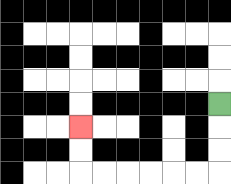{'start': '[9, 4]', 'end': '[3, 5]', 'path_directions': 'D,D,D,L,L,L,L,L,L,U,U', 'path_coordinates': '[[9, 4], [9, 5], [9, 6], [9, 7], [8, 7], [7, 7], [6, 7], [5, 7], [4, 7], [3, 7], [3, 6], [3, 5]]'}